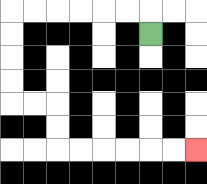{'start': '[6, 1]', 'end': '[8, 6]', 'path_directions': 'U,L,L,L,L,L,L,D,D,D,D,R,R,D,D,R,R,R,R,R,R', 'path_coordinates': '[[6, 1], [6, 0], [5, 0], [4, 0], [3, 0], [2, 0], [1, 0], [0, 0], [0, 1], [0, 2], [0, 3], [0, 4], [1, 4], [2, 4], [2, 5], [2, 6], [3, 6], [4, 6], [5, 6], [6, 6], [7, 6], [8, 6]]'}